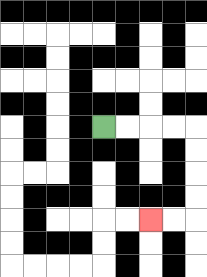{'start': '[4, 5]', 'end': '[6, 9]', 'path_directions': 'R,R,R,R,D,D,D,D,L,L', 'path_coordinates': '[[4, 5], [5, 5], [6, 5], [7, 5], [8, 5], [8, 6], [8, 7], [8, 8], [8, 9], [7, 9], [6, 9]]'}